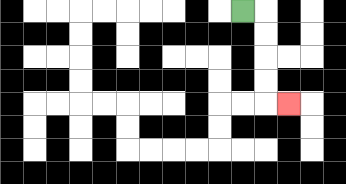{'start': '[10, 0]', 'end': '[12, 4]', 'path_directions': 'R,D,D,D,D,R', 'path_coordinates': '[[10, 0], [11, 0], [11, 1], [11, 2], [11, 3], [11, 4], [12, 4]]'}